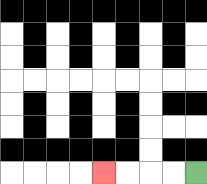{'start': '[8, 7]', 'end': '[4, 7]', 'path_directions': 'L,L,L,L', 'path_coordinates': '[[8, 7], [7, 7], [6, 7], [5, 7], [4, 7]]'}